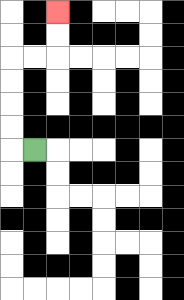{'start': '[1, 6]', 'end': '[2, 0]', 'path_directions': 'L,U,U,U,U,R,R,U,U', 'path_coordinates': '[[1, 6], [0, 6], [0, 5], [0, 4], [0, 3], [0, 2], [1, 2], [2, 2], [2, 1], [2, 0]]'}